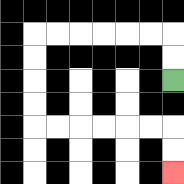{'start': '[7, 3]', 'end': '[7, 7]', 'path_directions': 'U,U,L,L,L,L,L,L,D,D,D,D,R,R,R,R,R,R,D,D', 'path_coordinates': '[[7, 3], [7, 2], [7, 1], [6, 1], [5, 1], [4, 1], [3, 1], [2, 1], [1, 1], [1, 2], [1, 3], [1, 4], [1, 5], [2, 5], [3, 5], [4, 5], [5, 5], [6, 5], [7, 5], [7, 6], [7, 7]]'}